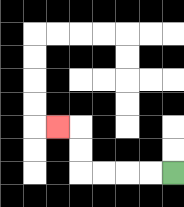{'start': '[7, 7]', 'end': '[2, 5]', 'path_directions': 'L,L,L,L,U,U,L', 'path_coordinates': '[[7, 7], [6, 7], [5, 7], [4, 7], [3, 7], [3, 6], [3, 5], [2, 5]]'}